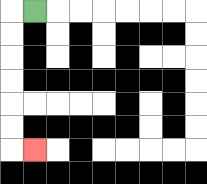{'start': '[1, 0]', 'end': '[1, 6]', 'path_directions': 'L,D,D,D,D,D,D,R', 'path_coordinates': '[[1, 0], [0, 0], [0, 1], [0, 2], [0, 3], [0, 4], [0, 5], [0, 6], [1, 6]]'}